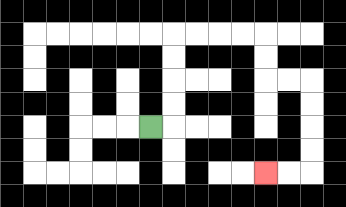{'start': '[6, 5]', 'end': '[11, 7]', 'path_directions': 'R,U,U,U,U,R,R,R,R,D,D,R,R,D,D,D,D,L,L', 'path_coordinates': '[[6, 5], [7, 5], [7, 4], [7, 3], [7, 2], [7, 1], [8, 1], [9, 1], [10, 1], [11, 1], [11, 2], [11, 3], [12, 3], [13, 3], [13, 4], [13, 5], [13, 6], [13, 7], [12, 7], [11, 7]]'}